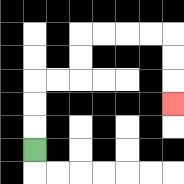{'start': '[1, 6]', 'end': '[7, 4]', 'path_directions': 'U,U,U,R,R,U,U,R,R,R,R,D,D,D', 'path_coordinates': '[[1, 6], [1, 5], [1, 4], [1, 3], [2, 3], [3, 3], [3, 2], [3, 1], [4, 1], [5, 1], [6, 1], [7, 1], [7, 2], [7, 3], [7, 4]]'}